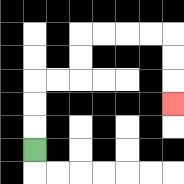{'start': '[1, 6]', 'end': '[7, 4]', 'path_directions': 'U,U,U,R,R,U,U,R,R,R,R,D,D,D', 'path_coordinates': '[[1, 6], [1, 5], [1, 4], [1, 3], [2, 3], [3, 3], [3, 2], [3, 1], [4, 1], [5, 1], [6, 1], [7, 1], [7, 2], [7, 3], [7, 4]]'}